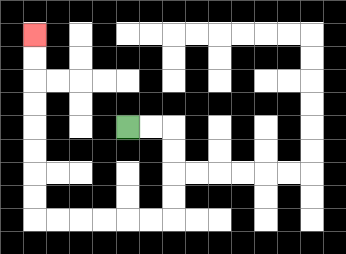{'start': '[5, 5]', 'end': '[1, 1]', 'path_directions': 'R,R,D,D,D,D,L,L,L,L,L,L,U,U,U,U,U,U,U,U', 'path_coordinates': '[[5, 5], [6, 5], [7, 5], [7, 6], [7, 7], [7, 8], [7, 9], [6, 9], [5, 9], [4, 9], [3, 9], [2, 9], [1, 9], [1, 8], [1, 7], [1, 6], [1, 5], [1, 4], [1, 3], [1, 2], [1, 1]]'}